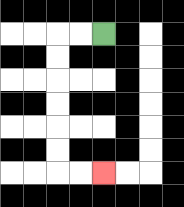{'start': '[4, 1]', 'end': '[4, 7]', 'path_directions': 'L,L,D,D,D,D,D,D,R,R', 'path_coordinates': '[[4, 1], [3, 1], [2, 1], [2, 2], [2, 3], [2, 4], [2, 5], [2, 6], [2, 7], [3, 7], [4, 7]]'}